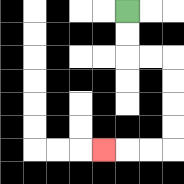{'start': '[5, 0]', 'end': '[4, 6]', 'path_directions': 'D,D,R,R,D,D,D,D,L,L,L', 'path_coordinates': '[[5, 0], [5, 1], [5, 2], [6, 2], [7, 2], [7, 3], [7, 4], [7, 5], [7, 6], [6, 6], [5, 6], [4, 6]]'}